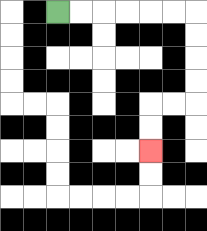{'start': '[2, 0]', 'end': '[6, 6]', 'path_directions': 'R,R,R,R,R,R,D,D,D,D,L,L,D,D', 'path_coordinates': '[[2, 0], [3, 0], [4, 0], [5, 0], [6, 0], [7, 0], [8, 0], [8, 1], [8, 2], [8, 3], [8, 4], [7, 4], [6, 4], [6, 5], [6, 6]]'}